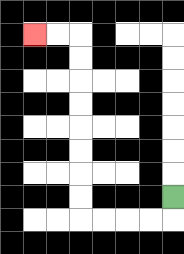{'start': '[7, 8]', 'end': '[1, 1]', 'path_directions': 'D,L,L,L,L,U,U,U,U,U,U,U,U,L,L', 'path_coordinates': '[[7, 8], [7, 9], [6, 9], [5, 9], [4, 9], [3, 9], [3, 8], [3, 7], [3, 6], [3, 5], [3, 4], [3, 3], [3, 2], [3, 1], [2, 1], [1, 1]]'}